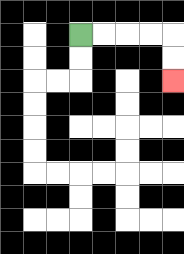{'start': '[3, 1]', 'end': '[7, 3]', 'path_directions': 'R,R,R,R,D,D', 'path_coordinates': '[[3, 1], [4, 1], [5, 1], [6, 1], [7, 1], [7, 2], [7, 3]]'}